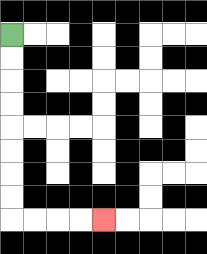{'start': '[0, 1]', 'end': '[4, 9]', 'path_directions': 'D,D,D,D,D,D,D,D,R,R,R,R', 'path_coordinates': '[[0, 1], [0, 2], [0, 3], [0, 4], [0, 5], [0, 6], [0, 7], [0, 8], [0, 9], [1, 9], [2, 9], [3, 9], [4, 9]]'}